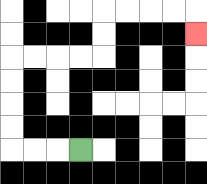{'start': '[3, 6]', 'end': '[8, 1]', 'path_directions': 'L,L,L,U,U,U,U,R,R,R,R,U,U,R,R,R,R,D', 'path_coordinates': '[[3, 6], [2, 6], [1, 6], [0, 6], [0, 5], [0, 4], [0, 3], [0, 2], [1, 2], [2, 2], [3, 2], [4, 2], [4, 1], [4, 0], [5, 0], [6, 0], [7, 0], [8, 0], [8, 1]]'}